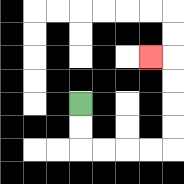{'start': '[3, 4]', 'end': '[6, 2]', 'path_directions': 'D,D,R,R,R,R,U,U,U,U,L', 'path_coordinates': '[[3, 4], [3, 5], [3, 6], [4, 6], [5, 6], [6, 6], [7, 6], [7, 5], [7, 4], [7, 3], [7, 2], [6, 2]]'}